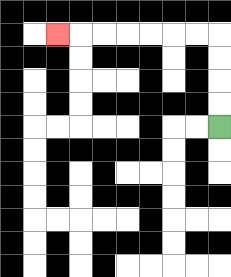{'start': '[9, 5]', 'end': '[2, 1]', 'path_directions': 'U,U,U,U,L,L,L,L,L,L,L', 'path_coordinates': '[[9, 5], [9, 4], [9, 3], [9, 2], [9, 1], [8, 1], [7, 1], [6, 1], [5, 1], [4, 1], [3, 1], [2, 1]]'}